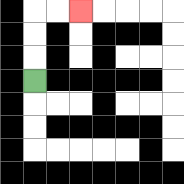{'start': '[1, 3]', 'end': '[3, 0]', 'path_directions': 'U,U,U,R,R', 'path_coordinates': '[[1, 3], [1, 2], [1, 1], [1, 0], [2, 0], [3, 0]]'}